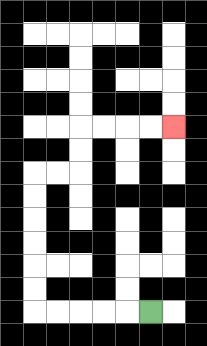{'start': '[6, 13]', 'end': '[7, 5]', 'path_directions': 'L,L,L,L,L,U,U,U,U,U,U,R,R,U,U,R,R,R,R', 'path_coordinates': '[[6, 13], [5, 13], [4, 13], [3, 13], [2, 13], [1, 13], [1, 12], [1, 11], [1, 10], [1, 9], [1, 8], [1, 7], [2, 7], [3, 7], [3, 6], [3, 5], [4, 5], [5, 5], [6, 5], [7, 5]]'}